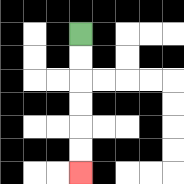{'start': '[3, 1]', 'end': '[3, 7]', 'path_directions': 'D,D,D,D,D,D', 'path_coordinates': '[[3, 1], [3, 2], [3, 3], [3, 4], [3, 5], [3, 6], [3, 7]]'}